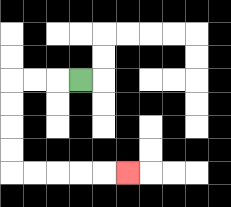{'start': '[3, 3]', 'end': '[5, 7]', 'path_directions': 'L,L,L,D,D,D,D,R,R,R,R,R', 'path_coordinates': '[[3, 3], [2, 3], [1, 3], [0, 3], [0, 4], [0, 5], [0, 6], [0, 7], [1, 7], [2, 7], [3, 7], [4, 7], [5, 7]]'}